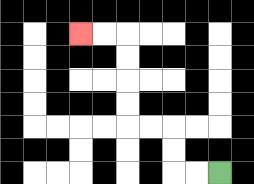{'start': '[9, 7]', 'end': '[3, 1]', 'path_directions': 'L,L,U,U,L,L,U,U,U,U,L,L', 'path_coordinates': '[[9, 7], [8, 7], [7, 7], [7, 6], [7, 5], [6, 5], [5, 5], [5, 4], [5, 3], [5, 2], [5, 1], [4, 1], [3, 1]]'}